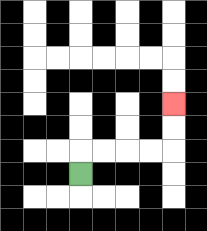{'start': '[3, 7]', 'end': '[7, 4]', 'path_directions': 'U,R,R,R,R,U,U', 'path_coordinates': '[[3, 7], [3, 6], [4, 6], [5, 6], [6, 6], [7, 6], [7, 5], [7, 4]]'}